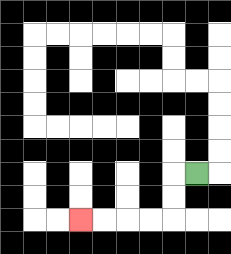{'start': '[8, 7]', 'end': '[3, 9]', 'path_directions': 'L,D,D,L,L,L,L', 'path_coordinates': '[[8, 7], [7, 7], [7, 8], [7, 9], [6, 9], [5, 9], [4, 9], [3, 9]]'}